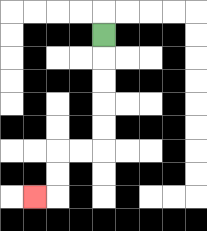{'start': '[4, 1]', 'end': '[1, 8]', 'path_directions': 'D,D,D,D,D,L,L,D,D,L', 'path_coordinates': '[[4, 1], [4, 2], [4, 3], [4, 4], [4, 5], [4, 6], [3, 6], [2, 6], [2, 7], [2, 8], [1, 8]]'}